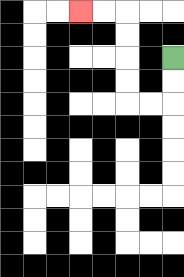{'start': '[7, 2]', 'end': '[3, 0]', 'path_directions': 'D,D,L,L,U,U,U,U,L,L', 'path_coordinates': '[[7, 2], [7, 3], [7, 4], [6, 4], [5, 4], [5, 3], [5, 2], [5, 1], [5, 0], [4, 0], [3, 0]]'}